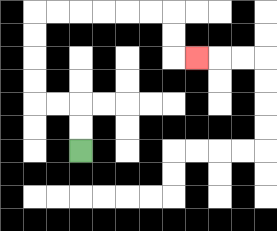{'start': '[3, 6]', 'end': '[8, 2]', 'path_directions': 'U,U,L,L,U,U,U,U,R,R,R,R,R,R,D,D,R', 'path_coordinates': '[[3, 6], [3, 5], [3, 4], [2, 4], [1, 4], [1, 3], [1, 2], [1, 1], [1, 0], [2, 0], [3, 0], [4, 0], [5, 0], [6, 0], [7, 0], [7, 1], [7, 2], [8, 2]]'}